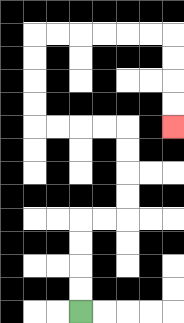{'start': '[3, 13]', 'end': '[7, 5]', 'path_directions': 'U,U,U,U,R,R,U,U,U,U,L,L,L,L,U,U,U,U,R,R,R,R,R,R,D,D,D,D', 'path_coordinates': '[[3, 13], [3, 12], [3, 11], [3, 10], [3, 9], [4, 9], [5, 9], [5, 8], [5, 7], [5, 6], [5, 5], [4, 5], [3, 5], [2, 5], [1, 5], [1, 4], [1, 3], [1, 2], [1, 1], [2, 1], [3, 1], [4, 1], [5, 1], [6, 1], [7, 1], [7, 2], [7, 3], [7, 4], [7, 5]]'}